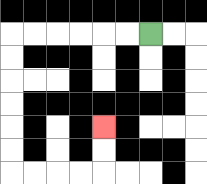{'start': '[6, 1]', 'end': '[4, 5]', 'path_directions': 'L,L,L,L,L,L,D,D,D,D,D,D,R,R,R,R,U,U', 'path_coordinates': '[[6, 1], [5, 1], [4, 1], [3, 1], [2, 1], [1, 1], [0, 1], [0, 2], [0, 3], [0, 4], [0, 5], [0, 6], [0, 7], [1, 7], [2, 7], [3, 7], [4, 7], [4, 6], [4, 5]]'}